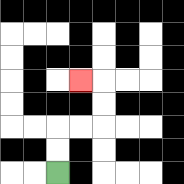{'start': '[2, 7]', 'end': '[3, 3]', 'path_directions': 'U,U,R,R,U,U,L', 'path_coordinates': '[[2, 7], [2, 6], [2, 5], [3, 5], [4, 5], [4, 4], [4, 3], [3, 3]]'}